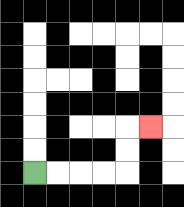{'start': '[1, 7]', 'end': '[6, 5]', 'path_directions': 'R,R,R,R,U,U,R', 'path_coordinates': '[[1, 7], [2, 7], [3, 7], [4, 7], [5, 7], [5, 6], [5, 5], [6, 5]]'}